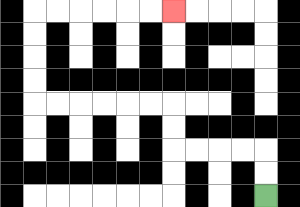{'start': '[11, 8]', 'end': '[7, 0]', 'path_directions': 'U,U,L,L,L,L,U,U,L,L,L,L,L,L,U,U,U,U,R,R,R,R,R,R', 'path_coordinates': '[[11, 8], [11, 7], [11, 6], [10, 6], [9, 6], [8, 6], [7, 6], [7, 5], [7, 4], [6, 4], [5, 4], [4, 4], [3, 4], [2, 4], [1, 4], [1, 3], [1, 2], [1, 1], [1, 0], [2, 0], [3, 0], [4, 0], [5, 0], [6, 0], [7, 0]]'}